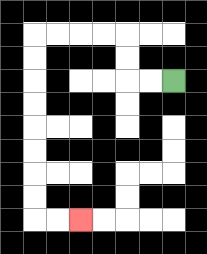{'start': '[7, 3]', 'end': '[3, 9]', 'path_directions': 'L,L,U,U,L,L,L,L,D,D,D,D,D,D,D,D,R,R', 'path_coordinates': '[[7, 3], [6, 3], [5, 3], [5, 2], [5, 1], [4, 1], [3, 1], [2, 1], [1, 1], [1, 2], [1, 3], [1, 4], [1, 5], [1, 6], [1, 7], [1, 8], [1, 9], [2, 9], [3, 9]]'}